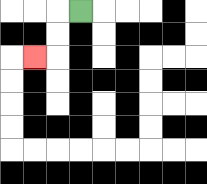{'start': '[3, 0]', 'end': '[1, 2]', 'path_directions': 'L,D,D,L', 'path_coordinates': '[[3, 0], [2, 0], [2, 1], [2, 2], [1, 2]]'}